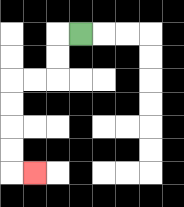{'start': '[3, 1]', 'end': '[1, 7]', 'path_directions': 'L,D,D,L,L,D,D,D,D,R', 'path_coordinates': '[[3, 1], [2, 1], [2, 2], [2, 3], [1, 3], [0, 3], [0, 4], [0, 5], [0, 6], [0, 7], [1, 7]]'}